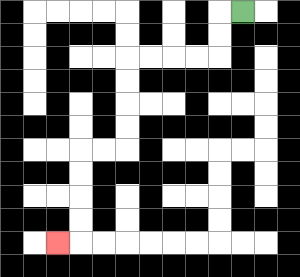{'start': '[10, 0]', 'end': '[2, 10]', 'path_directions': 'L,D,D,L,L,L,L,D,D,D,D,L,L,D,D,D,D,L', 'path_coordinates': '[[10, 0], [9, 0], [9, 1], [9, 2], [8, 2], [7, 2], [6, 2], [5, 2], [5, 3], [5, 4], [5, 5], [5, 6], [4, 6], [3, 6], [3, 7], [3, 8], [3, 9], [3, 10], [2, 10]]'}